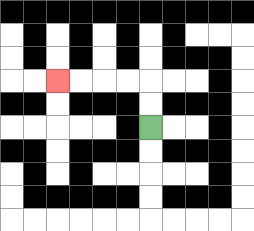{'start': '[6, 5]', 'end': '[2, 3]', 'path_directions': 'U,U,L,L,L,L', 'path_coordinates': '[[6, 5], [6, 4], [6, 3], [5, 3], [4, 3], [3, 3], [2, 3]]'}